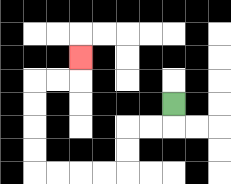{'start': '[7, 4]', 'end': '[3, 2]', 'path_directions': 'D,L,L,D,D,L,L,L,L,U,U,U,U,R,R,U', 'path_coordinates': '[[7, 4], [7, 5], [6, 5], [5, 5], [5, 6], [5, 7], [4, 7], [3, 7], [2, 7], [1, 7], [1, 6], [1, 5], [1, 4], [1, 3], [2, 3], [3, 3], [3, 2]]'}